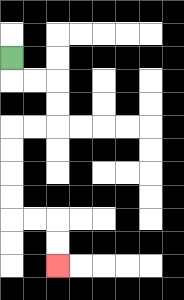{'start': '[0, 2]', 'end': '[2, 11]', 'path_directions': 'D,R,R,D,D,L,L,D,D,D,D,R,R,D,D', 'path_coordinates': '[[0, 2], [0, 3], [1, 3], [2, 3], [2, 4], [2, 5], [1, 5], [0, 5], [0, 6], [0, 7], [0, 8], [0, 9], [1, 9], [2, 9], [2, 10], [2, 11]]'}